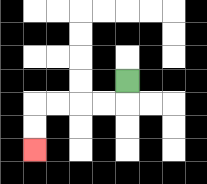{'start': '[5, 3]', 'end': '[1, 6]', 'path_directions': 'D,L,L,L,L,D,D', 'path_coordinates': '[[5, 3], [5, 4], [4, 4], [3, 4], [2, 4], [1, 4], [1, 5], [1, 6]]'}